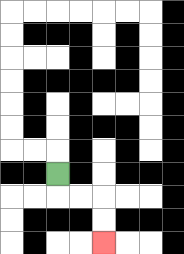{'start': '[2, 7]', 'end': '[4, 10]', 'path_directions': 'D,R,R,D,D', 'path_coordinates': '[[2, 7], [2, 8], [3, 8], [4, 8], [4, 9], [4, 10]]'}